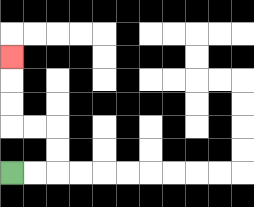{'start': '[0, 7]', 'end': '[0, 2]', 'path_directions': 'R,R,U,U,L,L,U,U,U', 'path_coordinates': '[[0, 7], [1, 7], [2, 7], [2, 6], [2, 5], [1, 5], [0, 5], [0, 4], [0, 3], [0, 2]]'}